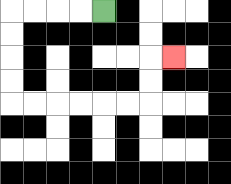{'start': '[4, 0]', 'end': '[7, 2]', 'path_directions': 'L,L,L,L,D,D,D,D,R,R,R,R,R,R,U,U,R', 'path_coordinates': '[[4, 0], [3, 0], [2, 0], [1, 0], [0, 0], [0, 1], [0, 2], [0, 3], [0, 4], [1, 4], [2, 4], [3, 4], [4, 4], [5, 4], [6, 4], [6, 3], [6, 2], [7, 2]]'}